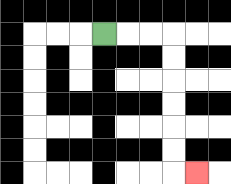{'start': '[4, 1]', 'end': '[8, 7]', 'path_directions': 'R,R,R,D,D,D,D,D,D,R', 'path_coordinates': '[[4, 1], [5, 1], [6, 1], [7, 1], [7, 2], [7, 3], [7, 4], [7, 5], [7, 6], [7, 7], [8, 7]]'}